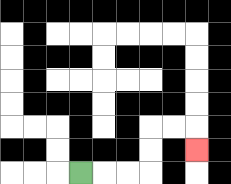{'start': '[3, 7]', 'end': '[8, 6]', 'path_directions': 'R,R,R,U,U,R,R,D', 'path_coordinates': '[[3, 7], [4, 7], [5, 7], [6, 7], [6, 6], [6, 5], [7, 5], [8, 5], [8, 6]]'}